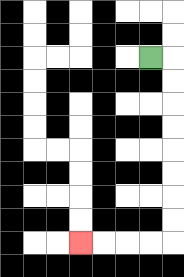{'start': '[6, 2]', 'end': '[3, 10]', 'path_directions': 'R,D,D,D,D,D,D,D,D,L,L,L,L', 'path_coordinates': '[[6, 2], [7, 2], [7, 3], [7, 4], [7, 5], [7, 6], [7, 7], [7, 8], [7, 9], [7, 10], [6, 10], [5, 10], [4, 10], [3, 10]]'}